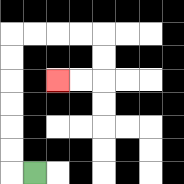{'start': '[1, 7]', 'end': '[2, 3]', 'path_directions': 'L,U,U,U,U,U,U,R,R,R,R,D,D,L,L', 'path_coordinates': '[[1, 7], [0, 7], [0, 6], [0, 5], [0, 4], [0, 3], [0, 2], [0, 1], [1, 1], [2, 1], [3, 1], [4, 1], [4, 2], [4, 3], [3, 3], [2, 3]]'}